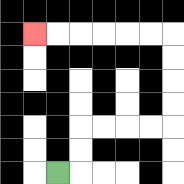{'start': '[2, 7]', 'end': '[1, 1]', 'path_directions': 'R,U,U,R,R,R,R,U,U,U,U,L,L,L,L,L,L', 'path_coordinates': '[[2, 7], [3, 7], [3, 6], [3, 5], [4, 5], [5, 5], [6, 5], [7, 5], [7, 4], [7, 3], [7, 2], [7, 1], [6, 1], [5, 1], [4, 1], [3, 1], [2, 1], [1, 1]]'}